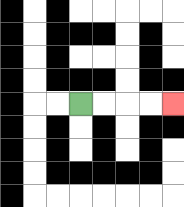{'start': '[3, 4]', 'end': '[7, 4]', 'path_directions': 'R,R,R,R', 'path_coordinates': '[[3, 4], [4, 4], [5, 4], [6, 4], [7, 4]]'}